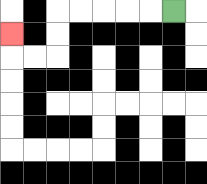{'start': '[7, 0]', 'end': '[0, 1]', 'path_directions': 'L,L,L,L,L,D,D,L,L,U', 'path_coordinates': '[[7, 0], [6, 0], [5, 0], [4, 0], [3, 0], [2, 0], [2, 1], [2, 2], [1, 2], [0, 2], [0, 1]]'}